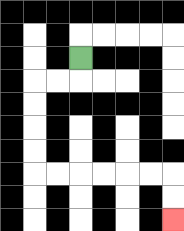{'start': '[3, 2]', 'end': '[7, 9]', 'path_directions': 'D,L,L,D,D,D,D,R,R,R,R,R,R,D,D', 'path_coordinates': '[[3, 2], [3, 3], [2, 3], [1, 3], [1, 4], [1, 5], [1, 6], [1, 7], [2, 7], [3, 7], [4, 7], [5, 7], [6, 7], [7, 7], [7, 8], [7, 9]]'}